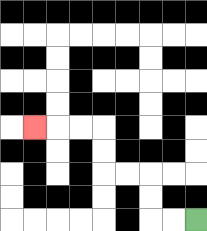{'start': '[8, 9]', 'end': '[1, 5]', 'path_directions': 'L,L,U,U,L,L,U,U,L,L,L', 'path_coordinates': '[[8, 9], [7, 9], [6, 9], [6, 8], [6, 7], [5, 7], [4, 7], [4, 6], [4, 5], [3, 5], [2, 5], [1, 5]]'}